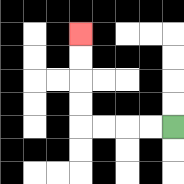{'start': '[7, 5]', 'end': '[3, 1]', 'path_directions': 'L,L,L,L,U,U,U,U', 'path_coordinates': '[[7, 5], [6, 5], [5, 5], [4, 5], [3, 5], [3, 4], [3, 3], [3, 2], [3, 1]]'}